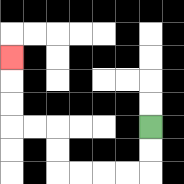{'start': '[6, 5]', 'end': '[0, 2]', 'path_directions': 'D,D,L,L,L,L,U,U,L,L,U,U,U', 'path_coordinates': '[[6, 5], [6, 6], [6, 7], [5, 7], [4, 7], [3, 7], [2, 7], [2, 6], [2, 5], [1, 5], [0, 5], [0, 4], [0, 3], [0, 2]]'}